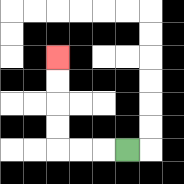{'start': '[5, 6]', 'end': '[2, 2]', 'path_directions': 'L,L,L,U,U,U,U', 'path_coordinates': '[[5, 6], [4, 6], [3, 6], [2, 6], [2, 5], [2, 4], [2, 3], [2, 2]]'}